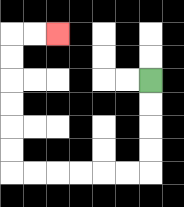{'start': '[6, 3]', 'end': '[2, 1]', 'path_directions': 'D,D,D,D,L,L,L,L,L,L,U,U,U,U,U,U,R,R', 'path_coordinates': '[[6, 3], [6, 4], [6, 5], [6, 6], [6, 7], [5, 7], [4, 7], [3, 7], [2, 7], [1, 7], [0, 7], [0, 6], [0, 5], [0, 4], [0, 3], [0, 2], [0, 1], [1, 1], [2, 1]]'}